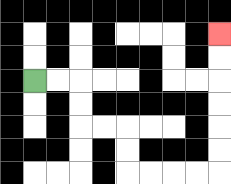{'start': '[1, 3]', 'end': '[9, 1]', 'path_directions': 'R,R,D,D,R,R,D,D,R,R,R,R,U,U,U,U,U,U', 'path_coordinates': '[[1, 3], [2, 3], [3, 3], [3, 4], [3, 5], [4, 5], [5, 5], [5, 6], [5, 7], [6, 7], [7, 7], [8, 7], [9, 7], [9, 6], [9, 5], [9, 4], [9, 3], [9, 2], [9, 1]]'}